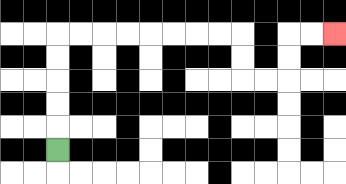{'start': '[2, 6]', 'end': '[14, 1]', 'path_directions': 'U,U,U,U,U,R,R,R,R,R,R,R,R,D,D,R,R,U,U,R,R', 'path_coordinates': '[[2, 6], [2, 5], [2, 4], [2, 3], [2, 2], [2, 1], [3, 1], [4, 1], [5, 1], [6, 1], [7, 1], [8, 1], [9, 1], [10, 1], [10, 2], [10, 3], [11, 3], [12, 3], [12, 2], [12, 1], [13, 1], [14, 1]]'}